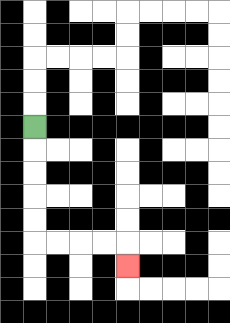{'start': '[1, 5]', 'end': '[5, 11]', 'path_directions': 'D,D,D,D,D,R,R,R,R,D', 'path_coordinates': '[[1, 5], [1, 6], [1, 7], [1, 8], [1, 9], [1, 10], [2, 10], [3, 10], [4, 10], [5, 10], [5, 11]]'}